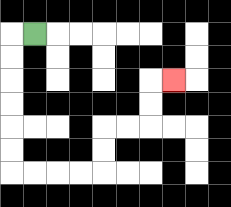{'start': '[1, 1]', 'end': '[7, 3]', 'path_directions': 'L,D,D,D,D,D,D,R,R,R,R,U,U,R,R,U,U,R', 'path_coordinates': '[[1, 1], [0, 1], [0, 2], [0, 3], [0, 4], [0, 5], [0, 6], [0, 7], [1, 7], [2, 7], [3, 7], [4, 7], [4, 6], [4, 5], [5, 5], [6, 5], [6, 4], [6, 3], [7, 3]]'}